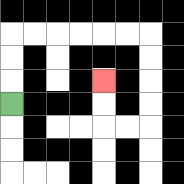{'start': '[0, 4]', 'end': '[4, 3]', 'path_directions': 'U,U,U,R,R,R,R,R,R,D,D,D,D,L,L,U,U', 'path_coordinates': '[[0, 4], [0, 3], [0, 2], [0, 1], [1, 1], [2, 1], [3, 1], [4, 1], [5, 1], [6, 1], [6, 2], [6, 3], [6, 4], [6, 5], [5, 5], [4, 5], [4, 4], [4, 3]]'}